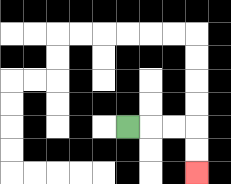{'start': '[5, 5]', 'end': '[8, 7]', 'path_directions': 'R,R,R,D,D', 'path_coordinates': '[[5, 5], [6, 5], [7, 5], [8, 5], [8, 6], [8, 7]]'}